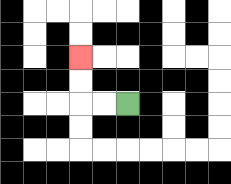{'start': '[5, 4]', 'end': '[3, 2]', 'path_directions': 'L,L,U,U', 'path_coordinates': '[[5, 4], [4, 4], [3, 4], [3, 3], [3, 2]]'}